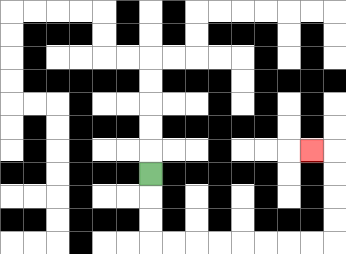{'start': '[6, 7]', 'end': '[13, 6]', 'path_directions': 'D,D,D,R,R,R,R,R,R,R,R,U,U,U,U,L', 'path_coordinates': '[[6, 7], [6, 8], [6, 9], [6, 10], [7, 10], [8, 10], [9, 10], [10, 10], [11, 10], [12, 10], [13, 10], [14, 10], [14, 9], [14, 8], [14, 7], [14, 6], [13, 6]]'}